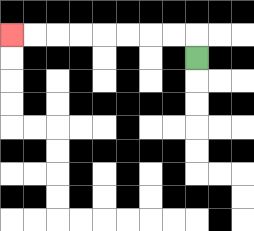{'start': '[8, 2]', 'end': '[0, 1]', 'path_directions': 'U,L,L,L,L,L,L,L,L', 'path_coordinates': '[[8, 2], [8, 1], [7, 1], [6, 1], [5, 1], [4, 1], [3, 1], [2, 1], [1, 1], [0, 1]]'}